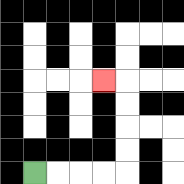{'start': '[1, 7]', 'end': '[4, 3]', 'path_directions': 'R,R,R,R,U,U,U,U,L', 'path_coordinates': '[[1, 7], [2, 7], [3, 7], [4, 7], [5, 7], [5, 6], [5, 5], [5, 4], [5, 3], [4, 3]]'}